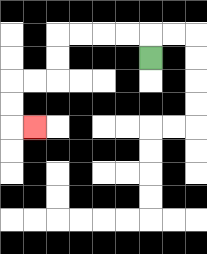{'start': '[6, 2]', 'end': '[1, 5]', 'path_directions': 'U,L,L,L,L,D,D,L,L,D,D,R', 'path_coordinates': '[[6, 2], [6, 1], [5, 1], [4, 1], [3, 1], [2, 1], [2, 2], [2, 3], [1, 3], [0, 3], [0, 4], [0, 5], [1, 5]]'}